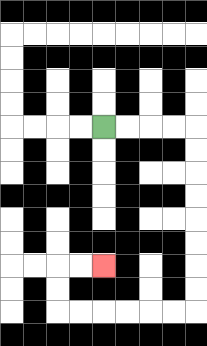{'start': '[4, 5]', 'end': '[4, 11]', 'path_directions': 'R,R,R,R,D,D,D,D,D,D,D,D,L,L,L,L,L,L,U,U,R,R', 'path_coordinates': '[[4, 5], [5, 5], [6, 5], [7, 5], [8, 5], [8, 6], [8, 7], [8, 8], [8, 9], [8, 10], [8, 11], [8, 12], [8, 13], [7, 13], [6, 13], [5, 13], [4, 13], [3, 13], [2, 13], [2, 12], [2, 11], [3, 11], [4, 11]]'}